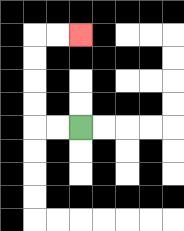{'start': '[3, 5]', 'end': '[3, 1]', 'path_directions': 'L,L,U,U,U,U,R,R', 'path_coordinates': '[[3, 5], [2, 5], [1, 5], [1, 4], [1, 3], [1, 2], [1, 1], [2, 1], [3, 1]]'}